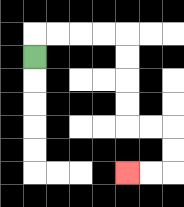{'start': '[1, 2]', 'end': '[5, 7]', 'path_directions': 'U,R,R,R,R,D,D,D,D,R,R,D,D,L,L', 'path_coordinates': '[[1, 2], [1, 1], [2, 1], [3, 1], [4, 1], [5, 1], [5, 2], [5, 3], [5, 4], [5, 5], [6, 5], [7, 5], [7, 6], [7, 7], [6, 7], [5, 7]]'}